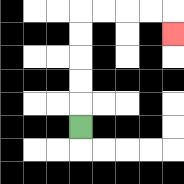{'start': '[3, 5]', 'end': '[7, 1]', 'path_directions': 'U,U,U,U,U,R,R,R,R,D', 'path_coordinates': '[[3, 5], [3, 4], [3, 3], [3, 2], [3, 1], [3, 0], [4, 0], [5, 0], [6, 0], [7, 0], [7, 1]]'}